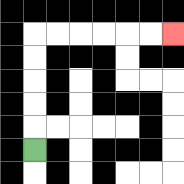{'start': '[1, 6]', 'end': '[7, 1]', 'path_directions': 'U,U,U,U,U,R,R,R,R,R,R', 'path_coordinates': '[[1, 6], [1, 5], [1, 4], [1, 3], [1, 2], [1, 1], [2, 1], [3, 1], [4, 1], [5, 1], [6, 1], [7, 1]]'}